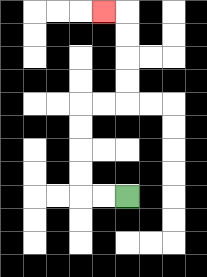{'start': '[5, 8]', 'end': '[4, 0]', 'path_directions': 'L,L,U,U,U,U,R,R,U,U,U,U,L', 'path_coordinates': '[[5, 8], [4, 8], [3, 8], [3, 7], [3, 6], [3, 5], [3, 4], [4, 4], [5, 4], [5, 3], [5, 2], [5, 1], [5, 0], [4, 0]]'}